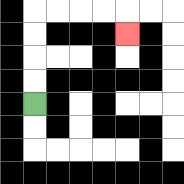{'start': '[1, 4]', 'end': '[5, 1]', 'path_directions': 'U,U,U,U,R,R,R,R,D', 'path_coordinates': '[[1, 4], [1, 3], [1, 2], [1, 1], [1, 0], [2, 0], [3, 0], [4, 0], [5, 0], [5, 1]]'}